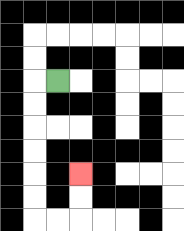{'start': '[2, 3]', 'end': '[3, 7]', 'path_directions': 'L,D,D,D,D,D,D,R,R,U,U', 'path_coordinates': '[[2, 3], [1, 3], [1, 4], [1, 5], [1, 6], [1, 7], [1, 8], [1, 9], [2, 9], [3, 9], [3, 8], [3, 7]]'}